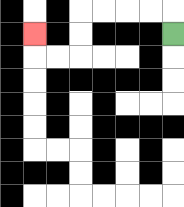{'start': '[7, 1]', 'end': '[1, 1]', 'path_directions': 'U,L,L,L,L,D,D,L,L,U', 'path_coordinates': '[[7, 1], [7, 0], [6, 0], [5, 0], [4, 0], [3, 0], [3, 1], [3, 2], [2, 2], [1, 2], [1, 1]]'}